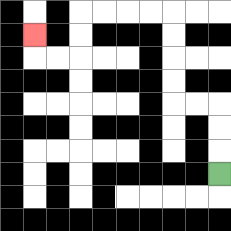{'start': '[9, 7]', 'end': '[1, 1]', 'path_directions': 'U,U,U,L,L,U,U,U,U,L,L,L,L,D,D,L,L,U', 'path_coordinates': '[[9, 7], [9, 6], [9, 5], [9, 4], [8, 4], [7, 4], [7, 3], [7, 2], [7, 1], [7, 0], [6, 0], [5, 0], [4, 0], [3, 0], [3, 1], [3, 2], [2, 2], [1, 2], [1, 1]]'}